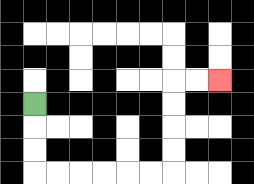{'start': '[1, 4]', 'end': '[9, 3]', 'path_directions': 'D,D,D,R,R,R,R,R,R,U,U,U,U,R,R', 'path_coordinates': '[[1, 4], [1, 5], [1, 6], [1, 7], [2, 7], [3, 7], [4, 7], [5, 7], [6, 7], [7, 7], [7, 6], [7, 5], [7, 4], [7, 3], [8, 3], [9, 3]]'}